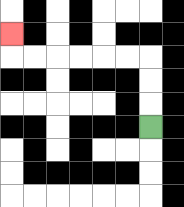{'start': '[6, 5]', 'end': '[0, 1]', 'path_directions': 'U,U,U,L,L,L,L,L,L,U', 'path_coordinates': '[[6, 5], [6, 4], [6, 3], [6, 2], [5, 2], [4, 2], [3, 2], [2, 2], [1, 2], [0, 2], [0, 1]]'}